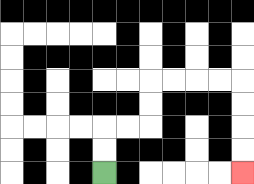{'start': '[4, 7]', 'end': '[10, 7]', 'path_directions': 'U,U,R,R,U,U,R,R,R,R,D,D,D,D', 'path_coordinates': '[[4, 7], [4, 6], [4, 5], [5, 5], [6, 5], [6, 4], [6, 3], [7, 3], [8, 3], [9, 3], [10, 3], [10, 4], [10, 5], [10, 6], [10, 7]]'}